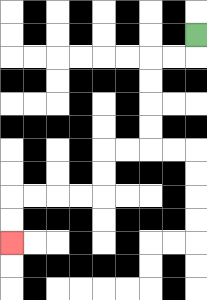{'start': '[8, 1]', 'end': '[0, 10]', 'path_directions': 'D,L,L,D,D,D,D,L,L,D,D,L,L,L,L,D,D', 'path_coordinates': '[[8, 1], [8, 2], [7, 2], [6, 2], [6, 3], [6, 4], [6, 5], [6, 6], [5, 6], [4, 6], [4, 7], [4, 8], [3, 8], [2, 8], [1, 8], [0, 8], [0, 9], [0, 10]]'}